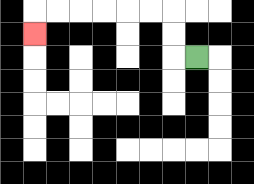{'start': '[8, 2]', 'end': '[1, 1]', 'path_directions': 'L,U,U,L,L,L,L,L,L,D', 'path_coordinates': '[[8, 2], [7, 2], [7, 1], [7, 0], [6, 0], [5, 0], [4, 0], [3, 0], [2, 0], [1, 0], [1, 1]]'}